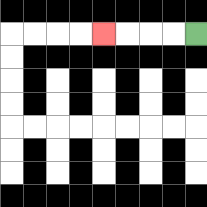{'start': '[8, 1]', 'end': '[4, 1]', 'path_directions': 'L,L,L,L', 'path_coordinates': '[[8, 1], [7, 1], [6, 1], [5, 1], [4, 1]]'}